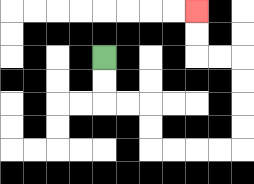{'start': '[4, 2]', 'end': '[8, 0]', 'path_directions': 'D,D,R,R,D,D,R,R,R,R,U,U,U,U,L,L,U,U', 'path_coordinates': '[[4, 2], [4, 3], [4, 4], [5, 4], [6, 4], [6, 5], [6, 6], [7, 6], [8, 6], [9, 6], [10, 6], [10, 5], [10, 4], [10, 3], [10, 2], [9, 2], [8, 2], [8, 1], [8, 0]]'}